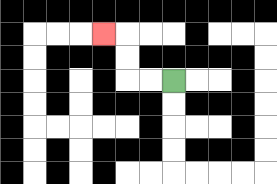{'start': '[7, 3]', 'end': '[4, 1]', 'path_directions': 'L,L,U,U,L', 'path_coordinates': '[[7, 3], [6, 3], [5, 3], [5, 2], [5, 1], [4, 1]]'}